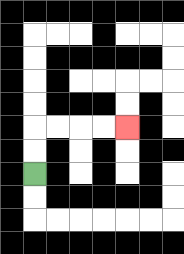{'start': '[1, 7]', 'end': '[5, 5]', 'path_directions': 'U,U,R,R,R,R', 'path_coordinates': '[[1, 7], [1, 6], [1, 5], [2, 5], [3, 5], [4, 5], [5, 5]]'}